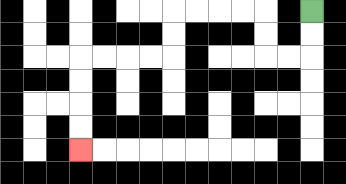{'start': '[13, 0]', 'end': '[3, 6]', 'path_directions': 'D,D,L,L,U,U,L,L,L,L,D,D,L,L,L,L,D,D,D,D', 'path_coordinates': '[[13, 0], [13, 1], [13, 2], [12, 2], [11, 2], [11, 1], [11, 0], [10, 0], [9, 0], [8, 0], [7, 0], [7, 1], [7, 2], [6, 2], [5, 2], [4, 2], [3, 2], [3, 3], [3, 4], [3, 5], [3, 6]]'}